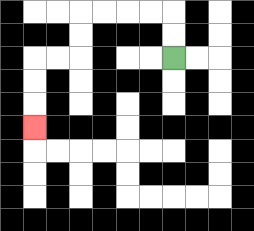{'start': '[7, 2]', 'end': '[1, 5]', 'path_directions': 'U,U,L,L,L,L,D,D,L,L,D,D,D', 'path_coordinates': '[[7, 2], [7, 1], [7, 0], [6, 0], [5, 0], [4, 0], [3, 0], [3, 1], [3, 2], [2, 2], [1, 2], [1, 3], [1, 4], [1, 5]]'}